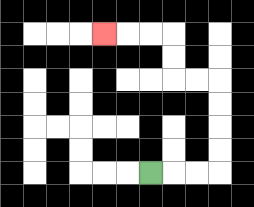{'start': '[6, 7]', 'end': '[4, 1]', 'path_directions': 'R,R,R,U,U,U,U,L,L,U,U,L,L,L', 'path_coordinates': '[[6, 7], [7, 7], [8, 7], [9, 7], [9, 6], [9, 5], [9, 4], [9, 3], [8, 3], [7, 3], [7, 2], [7, 1], [6, 1], [5, 1], [4, 1]]'}